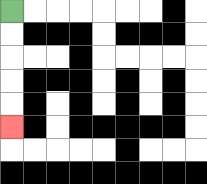{'start': '[0, 0]', 'end': '[0, 5]', 'path_directions': 'D,D,D,D,D', 'path_coordinates': '[[0, 0], [0, 1], [0, 2], [0, 3], [0, 4], [0, 5]]'}